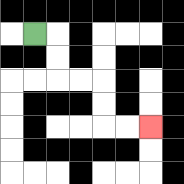{'start': '[1, 1]', 'end': '[6, 5]', 'path_directions': 'R,D,D,R,R,D,D,R,R', 'path_coordinates': '[[1, 1], [2, 1], [2, 2], [2, 3], [3, 3], [4, 3], [4, 4], [4, 5], [5, 5], [6, 5]]'}